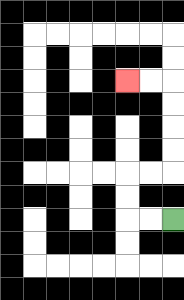{'start': '[7, 9]', 'end': '[5, 3]', 'path_directions': 'L,L,U,U,R,R,U,U,U,U,L,L', 'path_coordinates': '[[7, 9], [6, 9], [5, 9], [5, 8], [5, 7], [6, 7], [7, 7], [7, 6], [7, 5], [7, 4], [7, 3], [6, 3], [5, 3]]'}